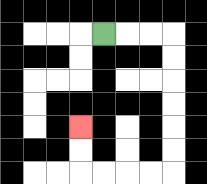{'start': '[4, 1]', 'end': '[3, 5]', 'path_directions': 'R,R,R,D,D,D,D,D,D,L,L,L,L,U,U', 'path_coordinates': '[[4, 1], [5, 1], [6, 1], [7, 1], [7, 2], [7, 3], [7, 4], [7, 5], [7, 6], [7, 7], [6, 7], [5, 7], [4, 7], [3, 7], [3, 6], [3, 5]]'}